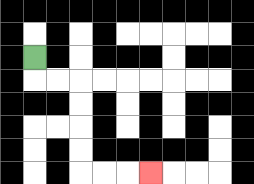{'start': '[1, 2]', 'end': '[6, 7]', 'path_directions': 'D,R,R,D,D,D,D,R,R,R', 'path_coordinates': '[[1, 2], [1, 3], [2, 3], [3, 3], [3, 4], [3, 5], [3, 6], [3, 7], [4, 7], [5, 7], [6, 7]]'}